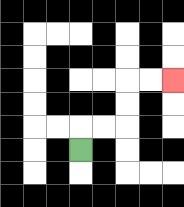{'start': '[3, 6]', 'end': '[7, 3]', 'path_directions': 'U,R,R,U,U,R,R', 'path_coordinates': '[[3, 6], [3, 5], [4, 5], [5, 5], [5, 4], [5, 3], [6, 3], [7, 3]]'}